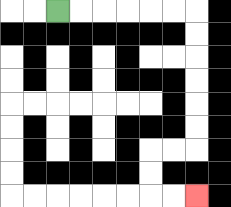{'start': '[2, 0]', 'end': '[8, 8]', 'path_directions': 'R,R,R,R,R,R,D,D,D,D,D,D,L,L,D,D,R,R', 'path_coordinates': '[[2, 0], [3, 0], [4, 0], [5, 0], [6, 0], [7, 0], [8, 0], [8, 1], [8, 2], [8, 3], [8, 4], [8, 5], [8, 6], [7, 6], [6, 6], [6, 7], [6, 8], [7, 8], [8, 8]]'}